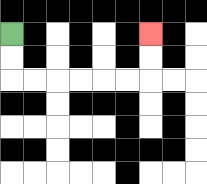{'start': '[0, 1]', 'end': '[6, 1]', 'path_directions': 'D,D,R,R,R,R,R,R,U,U', 'path_coordinates': '[[0, 1], [0, 2], [0, 3], [1, 3], [2, 3], [3, 3], [4, 3], [5, 3], [6, 3], [6, 2], [6, 1]]'}